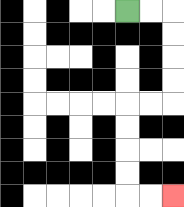{'start': '[5, 0]', 'end': '[7, 8]', 'path_directions': 'R,R,D,D,D,D,L,L,D,D,D,D,R,R', 'path_coordinates': '[[5, 0], [6, 0], [7, 0], [7, 1], [7, 2], [7, 3], [7, 4], [6, 4], [5, 4], [5, 5], [5, 6], [5, 7], [5, 8], [6, 8], [7, 8]]'}